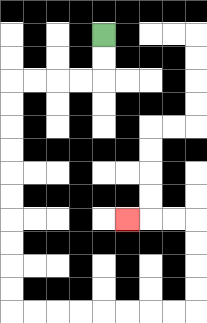{'start': '[4, 1]', 'end': '[5, 9]', 'path_directions': 'D,D,L,L,L,L,D,D,D,D,D,D,D,D,D,D,R,R,R,R,R,R,R,R,U,U,U,U,L,L,L', 'path_coordinates': '[[4, 1], [4, 2], [4, 3], [3, 3], [2, 3], [1, 3], [0, 3], [0, 4], [0, 5], [0, 6], [0, 7], [0, 8], [0, 9], [0, 10], [0, 11], [0, 12], [0, 13], [1, 13], [2, 13], [3, 13], [4, 13], [5, 13], [6, 13], [7, 13], [8, 13], [8, 12], [8, 11], [8, 10], [8, 9], [7, 9], [6, 9], [5, 9]]'}